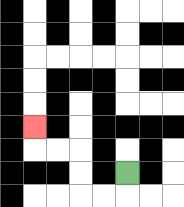{'start': '[5, 7]', 'end': '[1, 5]', 'path_directions': 'D,L,L,U,U,L,L,U', 'path_coordinates': '[[5, 7], [5, 8], [4, 8], [3, 8], [3, 7], [3, 6], [2, 6], [1, 6], [1, 5]]'}